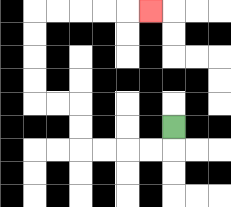{'start': '[7, 5]', 'end': '[6, 0]', 'path_directions': 'D,L,L,L,L,U,U,L,L,U,U,U,U,R,R,R,R,R', 'path_coordinates': '[[7, 5], [7, 6], [6, 6], [5, 6], [4, 6], [3, 6], [3, 5], [3, 4], [2, 4], [1, 4], [1, 3], [1, 2], [1, 1], [1, 0], [2, 0], [3, 0], [4, 0], [5, 0], [6, 0]]'}